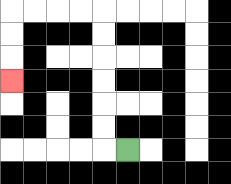{'start': '[5, 6]', 'end': '[0, 3]', 'path_directions': 'L,U,U,U,U,U,U,L,L,L,L,D,D,D', 'path_coordinates': '[[5, 6], [4, 6], [4, 5], [4, 4], [4, 3], [4, 2], [4, 1], [4, 0], [3, 0], [2, 0], [1, 0], [0, 0], [0, 1], [0, 2], [0, 3]]'}